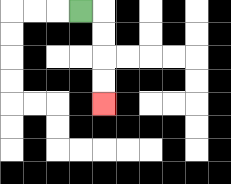{'start': '[3, 0]', 'end': '[4, 4]', 'path_directions': 'R,D,D,D,D', 'path_coordinates': '[[3, 0], [4, 0], [4, 1], [4, 2], [4, 3], [4, 4]]'}